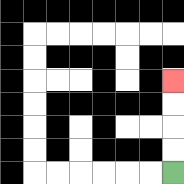{'start': '[7, 7]', 'end': '[7, 3]', 'path_directions': 'U,U,U,U', 'path_coordinates': '[[7, 7], [7, 6], [7, 5], [7, 4], [7, 3]]'}